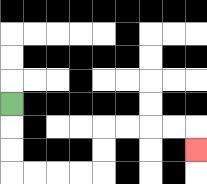{'start': '[0, 4]', 'end': '[8, 6]', 'path_directions': 'D,D,D,R,R,R,R,U,U,R,R,R,R,D', 'path_coordinates': '[[0, 4], [0, 5], [0, 6], [0, 7], [1, 7], [2, 7], [3, 7], [4, 7], [4, 6], [4, 5], [5, 5], [6, 5], [7, 5], [8, 5], [8, 6]]'}